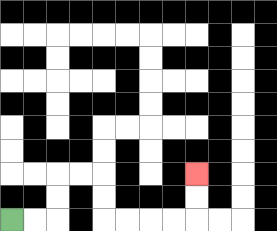{'start': '[0, 9]', 'end': '[8, 7]', 'path_directions': 'R,R,U,U,R,R,D,D,R,R,R,R,U,U', 'path_coordinates': '[[0, 9], [1, 9], [2, 9], [2, 8], [2, 7], [3, 7], [4, 7], [4, 8], [4, 9], [5, 9], [6, 9], [7, 9], [8, 9], [8, 8], [8, 7]]'}